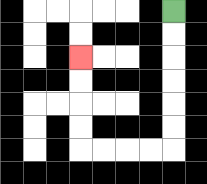{'start': '[7, 0]', 'end': '[3, 2]', 'path_directions': 'D,D,D,D,D,D,L,L,L,L,U,U,U,U', 'path_coordinates': '[[7, 0], [7, 1], [7, 2], [7, 3], [7, 4], [7, 5], [7, 6], [6, 6], [5, 6], [4, 6], [3, 6], [3, 5], [3, 4], [3, 3], [3, 2]]'}